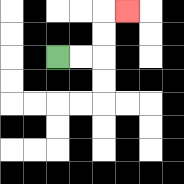{'start': '[2, 2]', 'end': '[5, 0]', 'path_directions': 'R,R,U,U,R', 'path_coordinates': '[[2, 2], [3, 2], [4, 2], [4, 1], [4, 0], [5, 0]]'}